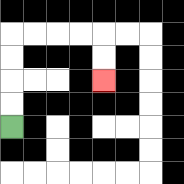{'start': '[0, 5]', 'end': '[4, 3]', 'path_directions': 'U,U,U,U,R,R,R,R,D,D', 'path_coordinates': '[[0, 5], [0, 4], [0, 3], [0, 2], [0, 1], [1, 1], [2, 1], [3, 1], [4, 1], [4, 2], [4, 3]]'}